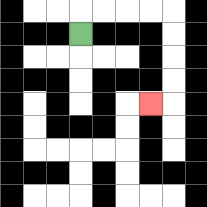{'start': '[3, 1]', 'end': '[6, 4]', 'path_directions': 'U,R,R,R,R,D,D,D,D,L', 'path_coordinates': '[[3, 1], [3, 0], [4, 0], [5, 0], [6, 0], [7, 0], [7, 1], [7, 2], [7, 3], [7, 4], [6, 4]]'}